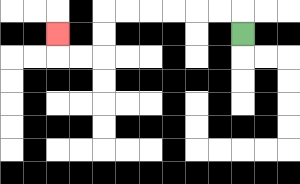{'start': '[10, 1]', 'end': '[2, 1]', 'path_directions': 'U,L,L,L,L,L,L,D,D,L,L,U', 'path_coordinates': '[[10, 1], [10, 0], [9, 0], [8, 0], [7, 0], [6, 0], [5, 0], [4, 0], [4, 1], [4, 2], [3, 2], [2, 2], [2, 1]]'}